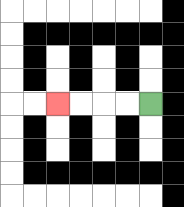{'start': '[6, 4]', 'end': '[2, 4]', 'path_directions': 'L,L,L,L', 'path_coordinates': '[[6, 4], [5, 4], [4, 4], [3, 4], [2, 4]]'}